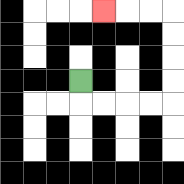{'start': '[3, 3]', 'end': '[4, 0]', 'path_directions': 'D,R,R,R,R,U,U,U,U,L,L,L', 'path_coordinates': '[[3, 3], [3, 4], [4, 4], [5, 4], [6, 4], [7, 4], [7, 3], [7, 2], [7, 1], [7, 0], [6, 0], [5, 0], [4, 0]]'}